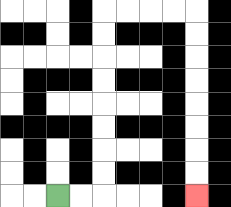{'start': '[2, 8]', 'end': '[8, 8]', 'path_directions': 'R,R,U,U,U,U,U,U,U,U,R,R,R,R,D,D,D,D,D,D,D,D', 'path_coordinates': '[[2, 8], [3, 8], [4, 8], [4, 7], [4, 6], [4, 5], [4, 4], [4, 3], [4, 2], [4, 1], [4, 0], [5, 0], [6, 0], [7, 0], [8, 0], [8, 1], [8, 2], [8, 3], [8, 4], [8, 5], [8, 6], [8, 7], [8, 8]]'}